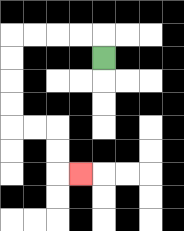{'start': '[4, 2]', 'end': '[3, 7]', 'path_directions': 'U,L,L,L,L,D,D,D,D,R,R,D,D,R', 'path_coordinates': '[[4, 2], [4, 1], [3, 1], [2, 1], [1, 1], [0, 1], [0, 2], [0, 3], [0, 4], [0, 5], [1, 5], [2, 5], [2, 6], [2, 7], [3, 7]]'}